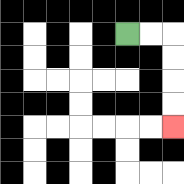{'start': '[5, 1]', 'end': '[7, 5]', 'path_directions': 'R,R,D,D,D,D', 'path_coordinates': '[[5, 1], [6, 1], [7, 1], [7, 2], [7, 3], [7, 4], [7, 5]]'}